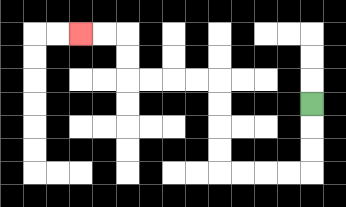{'start': '[13, 4]', 'end': '[3, 1]', 'path_directions': 'D,D,D,L,L,L,L,U,U,U,U,L,L,L,L,U,U,L,L', 'path_coordinates': '[[13, 4], [13, 5], [13, 6], [13, 7], [12, 7], [11, 7], [10, 7], [9, 7], [9, 6], [9, 5], [9, 4], [9, 3], [8, 3], [7, 3], [6, 3], [5, 3], [5, 2], [5, 1], [4, 1], [3, 1]]'}